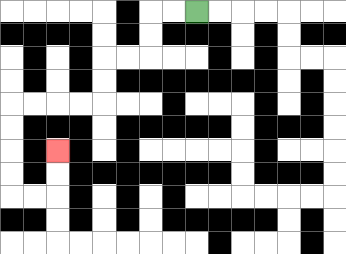{'start': '[8, 0]', 'end': '[2, 6]', 'path_directions': 'L,L,D,D,L,L,D,D,L,L,L,L,D,D,D,D,R,R,U,U', 'path_coordinates': '[[8, 0], [7, 0], [6, 0], [6, 1], [6, 2], [5, 2], [4, 2], [4, 3], [4, 4], [3, 4], [2, 4], [1, 4], [0, 4], [0, 5], [0, 6], [0, 7], [0, 8], [1, 8], [2, 8], [2, 7], [2, 6]]'}